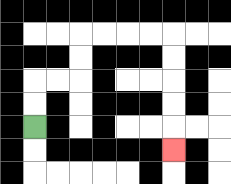{'start': '[1, 5]', 'end': '[7, 6]', 'path_directions': 'U,U,R,R,U,U,R,R,R,R,D,D,D,D,D', 'path_coordinates': '[[1, 5], [1, 4], [1, 3], [2, 3], [3, 3], [3, 2], [3, 1], [4, 1], [5, 1], [6, 1], [7, 1], [7, 2], [7, 3], [7, 4], [7, 5], [7, 6]]'}